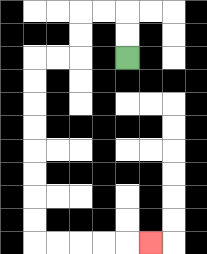{'start': '[5, 2]', 'end': '[6, 10]', 'path_directions': 'U,U,L,L,D,D,L,L,D,D,D,D,D,D,D,D,R,R,R,R,R', 'path_coordinates': '[[5, 2], [5, 1], [5, 0], [4, 0], [3, 0], [3, 1], [3, 2], [2, 2], [1, 2], [1, 3], [1, 4], [1, 5], [1, 6], [1, 7], [1, 8], [1, 9], [1, 10], [2, 10], [3, 10], [4, 10], [5, 10], [6, 10]]'}